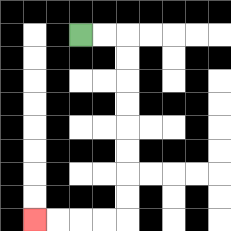{'start': '[3, 1]', 'end': '[1, 9]', 'path_directions': 'R,R,D,D,D,D,D,D,D,D,L,L,L,L', 'path_coordinates': '[[3, 1], [4, 1], [5, 1], [5, 2], [5, 3], [5, 4], [5, 5], [5, 6], [5, 7], [5, 8], [5, 9], [4, 9], [3, 9], [2, 9], [1, 9]]'}